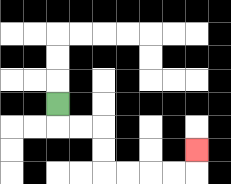{'start': '[2, 4]', 'end': '[8, 6]', 'path_directions': 'D,R,R,D,D,R,R,R,R,U', 'path_coordinates': '[[2, 4], [2, 5], [3, 5], [4, 5], [4, 6], [4, 7], [5, 7], [6, 7], [7, 7], [8, 7], [8, 6]]'}